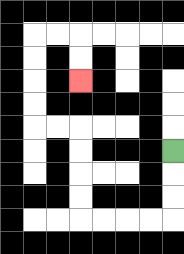{'start': '[7, 6]', 'end': '[3, 3]', 'path_directions': 'D,D,D,L,L,L,L,U,U,U,U,L,L,U,U,U,U,R,R,D,D', 'path_coordinates': '[[7, 6], [7, 7], [7, 8], [7, 9], [6, 9], [5, 9], [4, 9], [3, 9], [3, 8], [3, 7], [3, 6], [3, 5], [2, 5], [1, 5], [1, 4], [1, 3], [1, 2], [1, 1], [2, 1], [3, 1], [3, 2], [3, 3]]'}